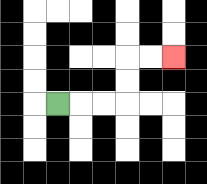{'start': '[2, 4]', 'end': '[7, 2]', 'path_directions': 'R,R,R,U,U,R,R', 'path_coordinates': '[[2, 4], [3, 4], [4, 4], [5, 4], [5, 3], [5, 2], [6, 2], [7, 2]]'}